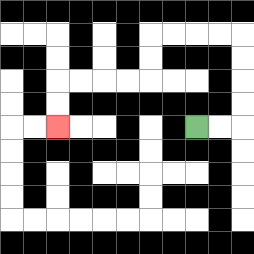{'start': '[8, 5]', 'end': '[2, 5]', 'path_directions': 'R,R,U,U,U,U,L,L,L,L,D,D,L,L,L,L,D,D', 'path_coordinates': '[[8, 5], [9, 5], [10, 5], [10, 4], [10, 3], [10, 2], [10, 1], [9, 1], [8, 1], [7, 1], [6, 1], [6, 2], [6, 3], [5, 3], [4, 3], [3, 3], [2, 3], [2, 4], [2, 5]]'}